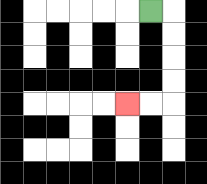{'start': '[6, 0]', 'end': '[5, 4]', 'path_directions': 'R,D,D,D,D,L,L', 'path_coordinates': '[[6, 0], [7, 0], [7, 1], [7, 2], [7, 3], [7, 4], [6, 4], [5, 4]]'}